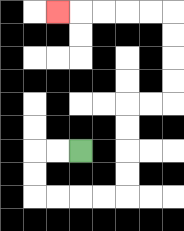{'start': '[3, 6]', 'end': '[2, 0]', 'path_directions': 'L,L,D,D,R,R,R,R,U,U,U,U,R,R,U,U,U,U,L,L,L,L,L', 'path_coordinates': '[[3, 6], [2, 6], [1, 6], [1, 7], [1, 8], [2, 8], [3, 8], [4, 8], [5, 8], [5, 7], [5, 6], [5, 5], [5, 4], [6, 4], [7, 4], [7, 3], [7, 2], [7, 1], [7, 0], [6, 0], [5, 0], [4, 0], [3, 0], [2, 0]]'}